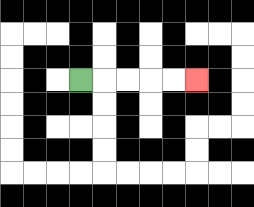{'start': '[3, 3]', 'end': '[8, 3]', 'path_directions': 'R,R,R,R,R', 'path_coordinates': '[[3, 3], [4, 3], [5, 3], [6, 3], [7, 3], [8, 3]]'}